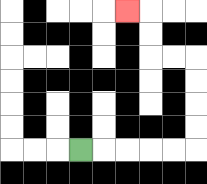{'start': '[3, 6]', 'end': '[5, 0]', 'path_directions': 'R,R,R,R,R,U,U,U,U,L,L,U,U,L', 'path_coordinates': '[[3, 6], [4, 6], [5, 6], [6, 6], [7, 6], [8, 6], [8, 5], [8, 4], [8, 3], [8, 2], [7, 2], [6, 2], [6, 1], [6, 0], [5, 0]]'}